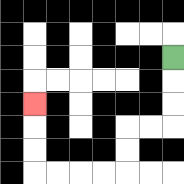{'start': '[7, 2]', 'end': '[1, 4]', 'path_directions': 'D,D,D,L,L,D,D,L,L,L,L,U,U,U', 'path_coordinates': '[[7, 2], [7, 3], [7, 4], [7, 5], [6, 5], [5, 5], [5, 6], [5, 7], [4, 7], [3, 7], [2, 7], [1, 7], [1, 6], [1, 5], [1, 4]]'}